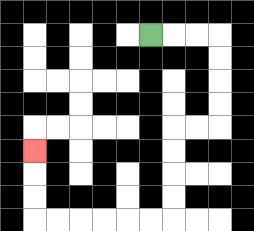{'start': '[6, 1]', 'end': '[1, 6]', 'path_directions': 'R,R,R,D,D,D,D,L,L,D,D,D,D,L,L,L,L,L,L,U,U,U', 'path_coordinates': '[[6, 1], [7, 1], [8, 1], [9, 1], [9, 2], [9, 3], [9, 4], [9, 5], [8, 5], [7, 5], [7, 6], [7, 7], [7, 8], [7, 9], [6, 9], [5, 9], [4, 9], [3, 9], [2, 9], [1, 9], [1, 8], [1, 7], [1, 6]]'}